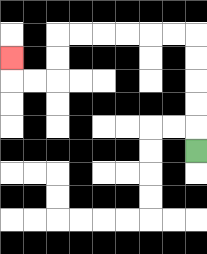{'start': '[8, 6]', 'end': '[0, 2]', 'path_directions': 'U,U,U,U,U,L,L,L,L,L,L,D,D,L,L,U', 'path_coordinates': '[[8, 6], [8, 5], [8, 4], [8, 3], [8, 2], [8, 1], [7, 1], [6, 1], [5, 1], [4, 1], [3, 1], [2, 1], [2, 2], [2, 3], [1, 3], [0, 3], [0, 2]]'}